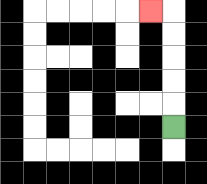{'start': '[7, 5]', 'end': '[6, 0]', 'path_directions': 'U,U,U,U,U,L', 'path_coordinates': '[[7, 5], [7, 4], [7, 3], [7, 2], [7, 1], [7, 0], [6, 0]]'}